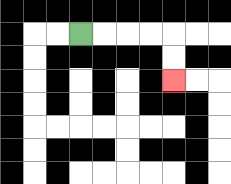{'start': '[3, 1]', 'end': '[7, 3]', 'path_directions': 'R,R,R,R,D,D', 'path_coordinates': '[[3, 1], [4, 1], [5, 1], [6, 1], [7, 1], [7, 2], [7, 3]]'}